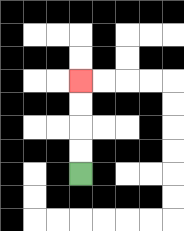{'start': '[3, 7]', 'end': '[3, 3]', 'path_directions': 'U,U,U,U', 'path_coordinates': '[[3, 7], [3, 6], [3, 5], [3, 4], [3, 3]]'}